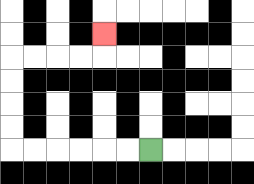{'start': '[6, 6]', 'end': '[4, 1]', 'path_directions': 'L,L,L,L,L,L,U,U,U,U,R,R,R,R,U', 'path_coordinates': '[[6, 6], [5, 6], [4, 6], [3, 6], [2, 6], [1, 6], [0, 6], [0, 5], [0, 4], [0, 3], [0, 2], [1, 2], [2, 2], [3, 2], [4, 2], [4, 1]]'}